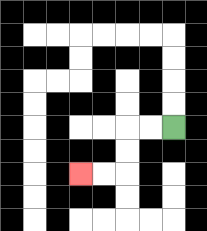{'start': '[7, 5]', 'end': '[3, 7]', 'path_directions': 'L,L,D,D,L,L', 'path_coordinates': '[[7, 5], [6, 5], [5, 5], [5, 6], [5, 7], [4, 7], [3, 7]]'}